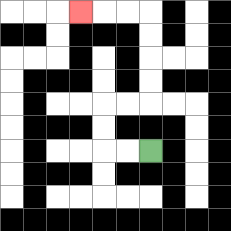{'start': '[6, 6]', 'end': '[3, 0]', 'path_directions': 'L,L,U,U,R,R,U,U,U,U,L,L,L', 'path_coordinates': '[[6, 6], [5, 6], [4, 6], [4, 5], [4, 4], [5, 4], [6, 4], [6, 3], [6, 2], [6, 1], [6, 0], [5, 0], [4, 0], [3, 0]]'}